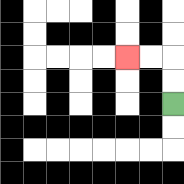{'start': '[7, 4]', 'end': '[5, 2]', 'path_directions': 'U,U,L,L', 'path_coordinates': '[[7, 4], [7, 3], [7, 2], [6, 2], [5, 2]]'}